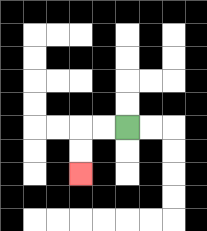{'start': '[5, 5]', 'end': '[3, 7]', 'path_directions': 'L,L,D,D', 'path_coordinates': '[[5, 5], [4, 5], [3, 5], [3, 6], [3, 7]]'}